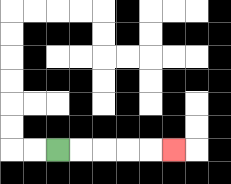{'start': '[2, 6]', 'end': '[7, 6]', 'path_directions': 'R,R,R,R,R', 'path_coordinates': '[[2, 6], [3, 6], [4, 6], [5, 6], [6, 6], [7, 6]]'}